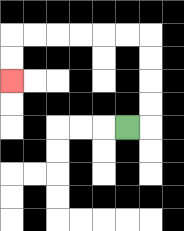{'start': '[5, 5]', 'end': '[0, 3]', 'path_directions': 'R,U,U,U,U,L,L,L,L,L,L,D,D', 'path_coordinates': '[[5, 5], [6, 5], [6, 4], [6, 3], [6, 2], [6, 1], [5, 1], [4, 1], [3, 1], [2, 1], [1, 1], [0, 1], [0, 2], [0, 3]]'}